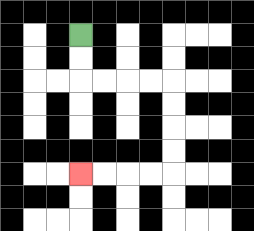{'start': '[3, 1]', 'end': '[3, 7]', 'path_directions': 'D,D,R,R,R,R,D,D,D,D,L,L,L,L', 'path_coordinates': '[[3, 1], [3, 2], [3, 3], [4, 3], [5, 3], [6, 3], [7, 3], [7, 4], [7, 5], [7, 6], [7, 7], [6, 7], [5, 7], [4, 7], [3, 7]]'}